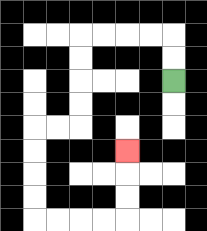{'start': '[7, 3]', 'end': '[5, 6]', 'path_directions': 'U,U,L,L,L,L,D,D,D,D,L,L,D,D,D,D,R,R,R,R,U,U,U', 'path_coordinates': '[[7, 3], [7, 2], [7, 1], [6, 1], [5, 1], [4, 1], [3, 1], [3, 2], [3, 3], [3, 4], [3, 5], [2, 5], [1, 5], [1, 6], [1, 7], [1, 8], [1, 9], [2, 9], [3, 9], [4, 9], [5, 9], [5, 8], [5, 7], [5, 6]]'}